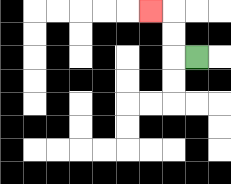{'start': '[8, 2]', 'end': '[6, 0]', 'path_directions': 'L,U,U,L', 'path_coordinates': '[[8, 2], [7, 2], [7, 1], [7, 0], [6, 0]]'}